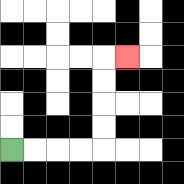{'start': '[0, 6]', 'end': '[5, 2]', 'path_directions': 'R,R,R,R,U,U,U,U,R', 'path_coordinates': '[[0, 6], [1, 6], [2, 6], [3, 6], [4, 6], [4, 5], [4, 4], [4, 3], [4, 2], [5, 2]]'}